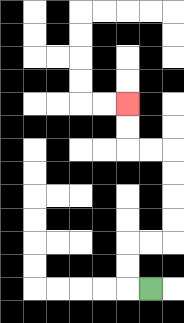{'start': '[6, 12]', 'end': '[5, 4]', 'path_directions': 'L,U,U,R,R,U,U,U,U,L,L,U,U', 'path_coordinates': '[[6, 12], [5, 12], [5, 11], [5, 10], [6, 10], [7, 10], [7, 9], [7, 8], [7, 7], [7, 6], [6, 6], [5, 6], [5, 5], [5, 4]]'}